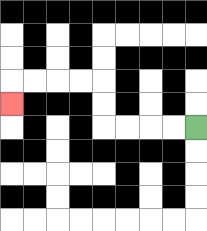{'start': '[8, 5]', 'end': '[0, 4]', 'path_directions': 'L,L,L,L,U,U,L,L,L,L,D', 'path_coordinates': '[[8, 5], [7, 5], [6, 5], [5, 5], [4, 5], [4, 4], [4, 3], [3, 3], [2, 3], [1, 3], [0, 3], [0, 4]]'}